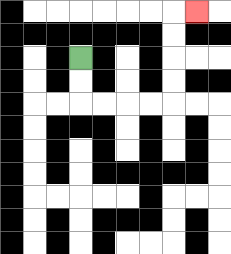{'start': '[3, 2]', 'end': '[8, 0]', 'path_directions': 'D,D,R,R,R,R,U,U,U,U,R', 'path_coordinates': '[[3, 2], [3, 3], [3, 4], [4, 4], [5, 4], [6, 4], [7, 4], [7, 3], [7, 2], [7, 1], [7, 0], [8, 0]]'}